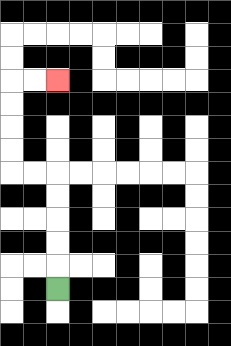{'start': '[2, 12]', 'end': '[2, 3]', 'path_directions': 'U,U,U,U,U,L,L,U,U,U,U,R,R', 'path_coordinates': '[[2, 12], [2, 11], [2, 10], [2, 9], [2, 8], [2, 7], [1, 7], [0, 7], [0, 6], [0, 5], [0, 4], [0, 3], [1, 3], [2, 3]]'}